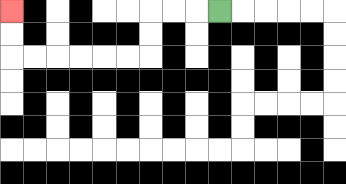{'start': '[9, 0]', 'end': '[0, 0]', 'path_directions': 'L,L,L,D,D,L,L,L,L,L,L,U,U', 'path_coordinates': '[[9, 0], [8, 0], [7, 0], [6, 0], [6, 1], [6, 2], [5, 2], [4, 2], [3, 2], [2, 2], [1, 2], [0, 2], [0, 1], [0, 0]]'}